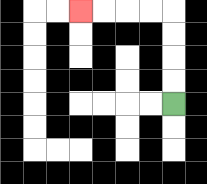{'start': '[7, 4]', 'end': '[3, 0]', 'path_directions': 'U,U,U,U,L,L,L,L', 'path_coordinates': '[[7, 4], [7, 3], [7, 2], [7, 1], [7, 0], [6, 0], [5, 0], [4, 0], [3, 0]]'}